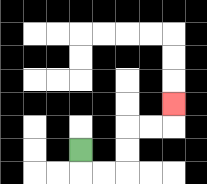{'start': '[3, 6]', 'end': '[7, 4]', 'path_directions': 'D,R,R,U,U,R,R,U', 'path_coordinates': '[[3, 6], [3, 7], [4, 7], [5, 7], [5, 6], [5, 5], [6, 5], [7, 5], [7, 4]]'}